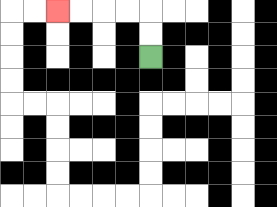{'start': '[6, 2]', 'end': '[2, 0]', 'path_directions': 'U,U,L,L,L,L', 'path_coordinates': '[[6, 2], [6, 1], [6, 0], [5, 0], [4, 0], [3, 0], [2, 0]]'}